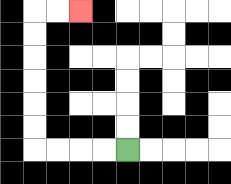{'start': '[5, 6]', 'end': '[3, 0]', 'path_directions': 'L,L,L,L,U,U,U,U,U,U,R,R', 'path_coordinates': '[[5, 6], [4, 6], [3, 6], [2, 6], [1, 6], [1, 5], [1, 4], [1, 3], [1, 2], [1, 1], [1, 0], [2, 0], [3, 0]]'}